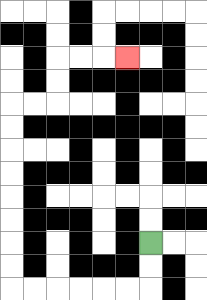{'start': '[6, 10]', 'end': '[5, 2]', 'path_directions': 'D,D,L,L,L,L,L,L,U,U,U,U,U,U,U,U,R,R,U,U,R,R,R', 'path_coordinates': '[[6, 10], [6, 11], [6, 12], [5, 12], [4, 12], [3, 12], [2, 12], [1, 12], [0, 12], [0, 11], [0, 10], [0, 9], [0, 8], [0, 7], [0, 6], [0, 5], [0, 4], [1, 4], [2, 4], [2, 3], [2, 2], [3, 2], [4, 2], [5, 2]]'}